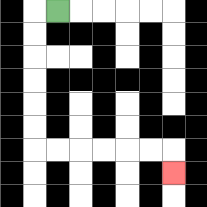{'start': '[2, 0]', 'end': '[7, 7]', 'path_directions': 'L,D,D,D,D,D,D,R,R,R,R,R,R,D', 'path_coordinates': '[[2, 0], [1, 0], [1, 1], [1, 2], [1, 3], [1, 4], [1, 5], [1, 6], [2, 6], [3, 6], [4, 6], [5, 6], [6, 6], [7, 6], [7, 7]]'}